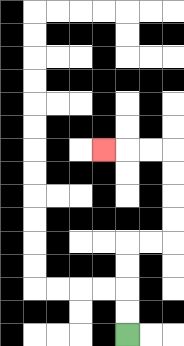{'start': '[5, 14]', 'end': '[4, 6]', 'path_directions': 'U,U,U,U,R,R,U,U,U,U,L,L,L', 'path_coordinates': '[[5, 14], [5, 13], [5, 12], [5, 11], [5, 10], [6, 10], [7, 10], [7, 9], [7, 8], [7, 7], [7, 6], [6, 6], [5, 6], [4, 6]]'}